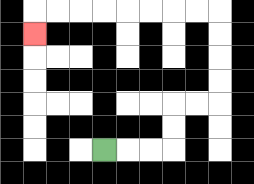{'start': '[4, 6]', 'end': '[1, 1]', 'path_directions': 'R,R,R,U,U,R,R,U,U,U,U,L,L,L,L,L,L,L,L,D', 'path_coordinates': '[[4, 6], [5, 6], [6, 6], [7, 6], [7, 5], [7, 4], [8, 4], [9, 4], [9, 3], [9, 2], [9, 1], [9, 0], [8, 0], [7, 0], [6, 0], [5, 0], [4, 0], [3, 0], [2, 0], [1, 0], [1, 1]]'}